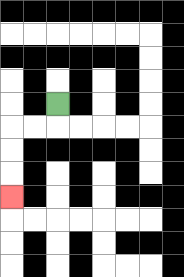{'start': '[2, 4]', 'end': '[0, 8]', 'path_directions': 'D,L,L,D,D,D', 'path_coordinates': '[[2, 4], [2, 5], [1, 5], [0, 5], [0, 6], [0, 7], [0, 8]]'}